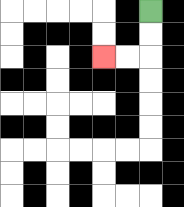{'start': '[6, 0]', 'end': '[4, 2]', 'path_directions': 'D,D,L,L', 'path_coordinates': '[[6, 0], [6, 1], [6, 2], [5, 2], [4, 2]]'}